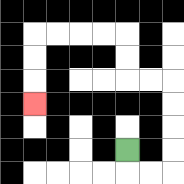{'start': '[5, 6]', 'end': '[1, 4]', 'path_directions': 'D,R,R,U,U,U,U,L,L,U,U,L,L,L,L,D,D,D', 'path_coordinates': '[[5, 6], [5, 7], [6, 7], [7, 7], [7, 6], [7, 5], [7, 4], [7, 3], [6, 3], [5, 3], [5, 2], [5, 1], [4, 1], [3, 1], [2, 1], [1, 1], [1, 2], [1, 3], [1, 4]]'}